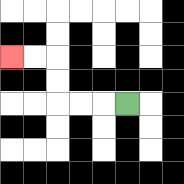{'start': '[5, 4]', 'end': '[0, 2]', 'path_directions': 'L,L,L,U,U,L,L', 'path_coordinates': '[[5, 4], [4, 4], [3, 4], [2, 4], [2, 3], [2, 2], [1, 2], [0, 2]]'}